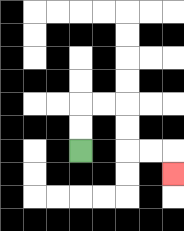{'start': '[3, 6]', 'end': '[7, 7]', 'path_directions': 'U,U,R,R,D,D,R,R,D', 'path_coordinates': '[[3, 6], [3, 5], [3, 4], [4, 4], [5, 4], [5, 5], [5, 6], [6, 6], [7, 6], [7, 7]]'}